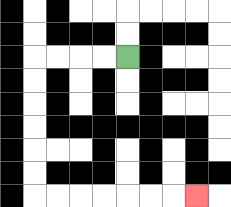{'start': '[5, 2]', 'end': '[8, 8]', 'path_directions': 'L,L,L,L,D,D,D,D,D,D,R,R,R,R,R,R,R', 'path_coordinates': '[[5, 2], [4, 2], [3, 2], [2, 2], [1, 2], [1, 3], [1, 4], [1, 5], [1, 6], [1, 7], [1, 8], [2, 8], [3, 8], [4, 8], [5, 8], [6, 8], [7, 8], [8, 8]]'}